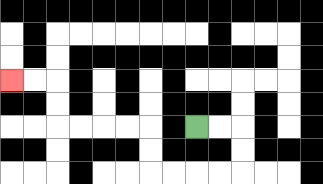{'start': '[8, 5]', 'end': '[0, 3]', 'path_directions': 'R,R,D,D,L,L,L,L,U,U,L,L,L,L,U,U,L,L', 'path_coordinates': '[[8, 5], [9, 5], [10, 5], [10, 6], [10, 7], [9, 7], [8, 7], [7, 7], [6, 7], [6, 6], [6, 5], [5, 5], [4, 5], [3, 5], [2, 5], [2, 4], [2, 3], [1, 3], [0, 3]]'}